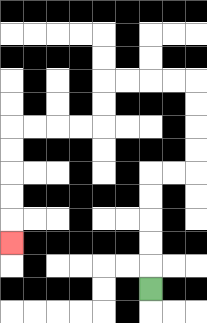{'start': '[6, 12]', 'end': '[0, 10]', 'path_directions': 'U,U,U,U,U,R,R,U,U,U,U,L,L,L,L,D,D,L,L,L,L,D,D,D,D,D', 'path_coordinates': '[[6, 12], [6, 11], [6, 10], [6, 9], [6, 8], [6, 7], [7, 7], [8, 7], [8, 6], [8, 5], [8, 4], [8, 3], [7, 3], [6, 3], [5, 3], [4, 3], [4, 4], [4, 5], [3, 5], [2, 5], [1, 5], [0, 5], [0, 6], [0, 7], [0, 8], [0, 9], [0, 10]]'}